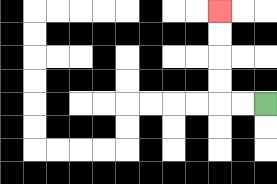{'start': '[11, 4]', 'end': '[9, 0]', 'path_directions': 'L,L,U,U,U,U', 'path_coordinates': '[[11, 4], [10, 4], [9, 4], [9, 3], [9, 2], [9, 1], [9, 0]]'}